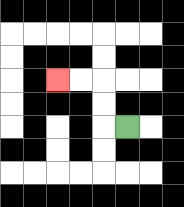{'start': '[5, 5]', 'end': '[2, 3]', 'path_directions': 'L,U,U,L,L', 'path_coordinates': '[[5, 5], [4, 5], [4, 4], [4, 3], [3, 3], [2, 3]]'}